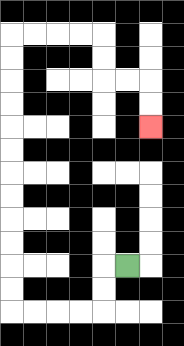{'start': '[5, 11]', 'end': '[6, 5]', 'path_directions': 'L,D,D,L,L,L,L,U,U,U,U,U,U,U,U,U,U,U,U,R,R,R,R,D,D,R,R,D,D', 'path_coordinates': '[[5, 11], [4, 11], [4, 12], [4, 13], [3, 13], [2, 13], [1, 13], [0, 13], [0, 12], [0, 11], [0, 10], [0, 9], [0, 8], [0, 7], [0, 6], [0, 5], [0, 4], [0, 3], [0, 2], [0, 1], [1, 1], [2, 1], [3, 1], [4, 1], [4, 2], [4, 3], [5, 3], [6, 3], [6, 4], [6, 5]]'}